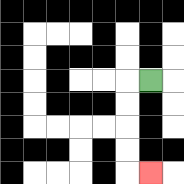{'start': '[6, 3]', 'end': '[6, 7]', 'path_directions': 'L,D,D,D,D,R', 'path_coordinates': '[[6, 3], [5, 3], [5, 4], [5, 5], [5, 6], [5, 7], [6, 7]]'}